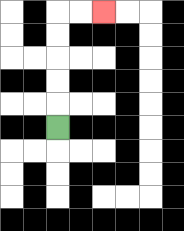{'start': '[2, 5]', 'end': '[4, 0]', 'path_directions': 'U,U,U,U,U,R,R', 'path_coordinates': '[[2, 5], [2, 4], [2, 3], [2, 2], [2, 1], [2, 0], [3, 0], [4, 0]]'}